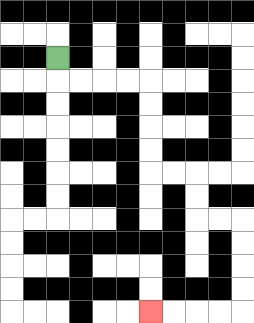{'start': '[2, 2]', 'end': '[6, 13]', 'path_directions': 'D,R,R,R,R,D,D,D,D,R,R,D,D,R,R,D,D,D,D,L,L,L,L', 'path_coordinates': '[[2, 2], [2, 3], [3, 3], [4, 3], [5, 3], [6, 3], [6, 4], [6, 5], [6, 6], [6, 7], [7, 7], [8, 7], [8, 8], [8, 9], [9, 9], [10, 9], [10, 10], [10, 11], [10, 12], [10, 13], [9, 13], [8, 13], [7, 13], [6, 13]]'}